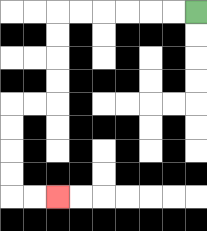{'start': '[8, 0]', 'end': '[2, 8]', 'path_directions': 'L,L,L,L,L,L,D,D,D,D,L,L,D,D,D,D,R,R', 'path_coordinates': '[[8, 0], [7, 0], [6, 0], [5, 0], [4, 0], [3, 0], [2, 0], [2, 1], [2, 2], [2, 3], [2, 4], [1, 4], [0, 4], [0, 5], [0, 6], [0, 7], [0, 8], [1, 8], [2, 8]]'}